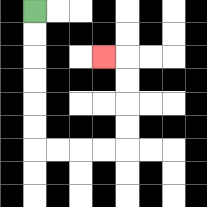{'start': '[1, 0]', 'end': '[4, 2]', 'path_directions': 'D,D,D,D,D,D,R,R,R,R,U,U,U,U,L', 'path_coordinates': '[[1, 0], [1, 1], [1, 2], [1, 3], [1, 4], [1, 5], [1, 6], [2, 6], [3, 6], [4, 6], [5, 6], [5, 5], [5, 4], [5, 3], [5, 2], [4, 2]]'}